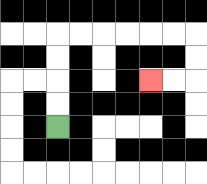{'start': '[2, 5]', 'end': '[6, 3]', 'path_directions': 'U,U,U,U,R,R,R,R,R,R,D,D,L,L', 'path_coordinates': '[[2, 5], [2, 4], [2, 3], [2, 2], [2, 1], [3, 1], [4, 1], [5, 1], [6, 1], [7, 1], [8, 1], [8, 2], [8, 3], [7, 3], [6, 3]]'}